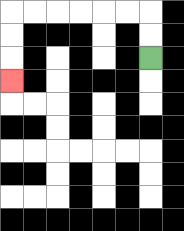{'start': '[6, 2]', 'end': '[0, 3]', 'path_directions': 'U,U,L,L,L,L,L,L,D,D,D', 'path_coordinates': '[[6, 2], [6, 1], [6, 0], [5, 0], [4, 0], [3, 0], [2, 0], [1, 0], [0, 0], [0, 1], [0, 2], [0, 3]]'}